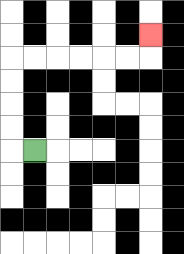{'start': '[1, 6]', 'end': '[6, 1]', 'path_directions': 'L,U,U,U,U,R,R,R,R,R,R,U', 'path_coordinates': '[[1, 6], [0, 6], [0, 5], [0, 4], [0, 3], [0, 2], [1, 2], [2, 2], [3, 2], [4, 2], [5, 2], [6, 2], [6, 1]]'}